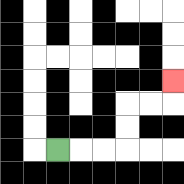{'start': '[2, 6]', 'end': '[7, 3]', 'path_directions': 'R,R,R,U,U,R,R,U', 'path_coordinates': '[[2, 6], [3, 6], [4, 6], [5, 6], [5, 5], [5, 4], [6, 4], [7, 4], [7, 3]]'}